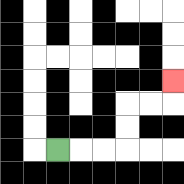{'start': '[2, 6]', 'end': '[7, 3]', 'path_directions': 'R,R,R,U,U,R,R,U', 'path_coordinates': '[[2, 6], [3, 6], [4, 6], [5, 6], [5, 5], [5, 4], [6, 4], [7, 4], [7, 3]]'}